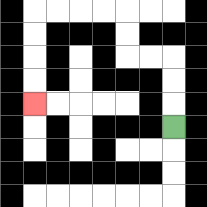{'start': '[7, 5]', 'end': '[1, 4]', 'path_directions': 'U,U,U,L,L,U,U,L,L,L,L,D,D,D,D', 'path_coordinates': '[[7, 5], [7, 4], [7, 3], [7, 2], [6, 2], [5, 2], [5, 1], [5, 0], [4, 0], [3, 0], [2, 0], [1, 0], [1, 1], [1, 2], [1, 3], [1, 4]]'}